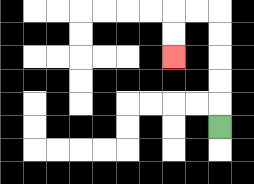{'start': '[9, 5]', 'end': '[7, 2]', 'path_directions': 'U,U,U,U,U,L,L,D,D', 'path_coordinates': '[[9, 5], [9, 4], [9, 3], [9, 2], [9, 1], [9, 0], [8, 0], [7, 0], [7, 1], [7, 2]]'}